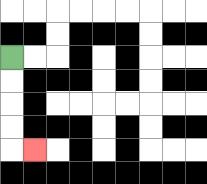{'start': '[0, 2]', 'end': '[1, 6]', 'path_directions': 'D,D,D,D,R', 'path_coordinates': '[[0, 2], [0, 3], [0, 4], [0, 5], [0, 6], [1, 6]]'}